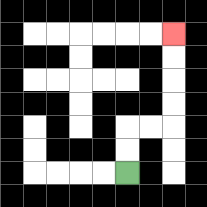{'start': '[5, 7]', 'end': '[7, 1]', 'path_directions': 'U,U,R,R,U,U,U,U', 'path_coordinates': '[[5, 7], [5, 6], [5, 5], [6, 5], [7, 5], [7, 4], [7, 3], [7, 2], [7, 1]]'}